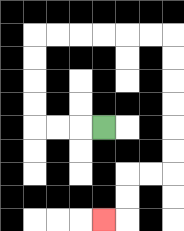{'start': '[4, 5]', 'end': '[4, 9]', 'path_directions': 'L,L,L,U,U,U,U,R,R,R,R,R,R,D,D,D,D,D,D,L,L,D,D,L', 'path_coordinates': '[[4, 5], [3, 5], [2, 5], [1, 5], [1, 4], [1, 3], [1, 2], [1, 1], [2, 1], [3, 1], [4, 1], [5, 1], [6, 1], [7, 1], [7, 2], [7, 3], [7, 4], [7, 5], [7, 6], [7, 7], [6, 7], [5, 7], [5, 8], [5, 9], [4, 9]]'}